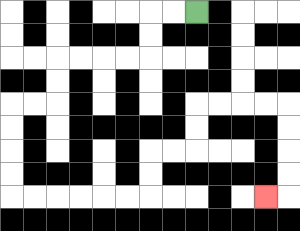{'start': '[8, 0]', 'end': '[11, 8]', 'path_directions': 'L,L,D,D,L,L,L,L,D,D,L,L,D,D,D,D,R,R,R,R,R,R,U,U,R,R,U,U,R,R,R,R,D,D,D,D,L', 'path_coordinates': '[[8, 0], [7, 0], [6, 0], [6, 1], [6, 2], [5, 2], [4, 2], [3, 2], [2, 2], [2, 3], [2, 4], [1, 4], [0, 4], [0, 5], [0, 6], [0, 7], [0, 8], [1, 8], [2, 8], [3, 8], [4, 8], [5, 8], [6, 8], [6, 7], [6, 6], [7, 6], [8, 6], [8, 5], [8, 4], [9, 4], [10, 4], [11, 4], [12, 4], [12, 5], [12, 6], [12, 7], [12, 8], [11, 8]]'}